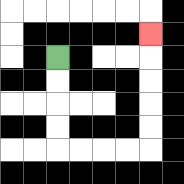{'start': '[2, 2]', 'end': '[6, 1]', 'path_directions': 'D,D,D,D,R,R,R,R,U,U,U,U,U', 'path_coordinates': '[[2, 2], [2, 3], [2, 4], [2, 5], [2, 6], [3, 6], [4, 6], [5, 6], [6, 6], [6, 5], [6, 4], [6, 3], [6, 2], [6, 1]]'}